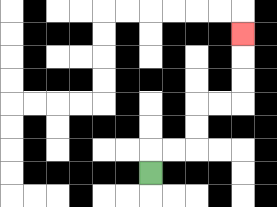{'start': '[6, 7]', 'end': '[10, 1]', 'path_directions': 'U,R,R,U,U,R,R,U,U,U', 'path_coordinates': '[[6, 7], [6, 6], [7, 6], [8, 6], [8, 5], [8, 4], [9, 4], [10, 4], [10, 3], [10, 2], [10, 1]]'}